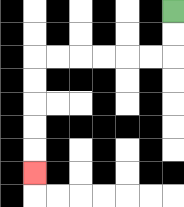{'start': '[7, 0]', 'end': '[1, 7]', 'path_directions': 'D,D,L,L,L,L,L,L,D,D,D,D,D', 'path_coordinates': '[[7, 0], [7, 1], [7, 2], [6, 2], [5, 2], [4, 2], [3, 2], [2, 2], [1, 2], [1, 3], [1, 4], [1, 5], [1, 6], [1, 7]]'}